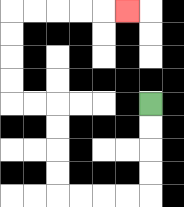{'start': '[6, 4]', 'end': '[5, 0]', 'path_directions': 'D,D,D,D,L,L,L,L,U,U,U,U,L,L,U,U,U,U,R,R,R,R,R', 'path_coordinates': '[[6, 4], [6, 5], [6, 6], [6, 7], [6, 8], [5, 8], [4, 8], [3, 8], [2, 8], [2, 7], [2, 6], [2, 5], [2, 4], [1, 4], [0, 4], [0, 3], [0, 2], [0, 1], [0, 0], [1, 0], [2, 0], [3, 0], [4, 0], [5, 0]]'}